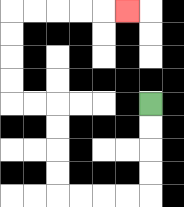{'start': '[6, 4]', 'end': '[5, 0]', 'path_directions': 'D,D,D,D,L,L,L,L,U,U,U,U,L,L,U,U,U,U,R,R,R,R,R', 'path_coordinates': '[[6, 4], [6, 5], [6, 6], [6, 7], [6, 8], [5, 8], [4, 8], [3, 8], [2, 8], [2, 7], [2, 6], [2, 5], [2, 4], [1, 4], [0, 4], [0, 3], [0, 2], [0, 1], [0, 0], [1, 0], [2, 0], [3, 0], [4, 0], [5, 0]]'}